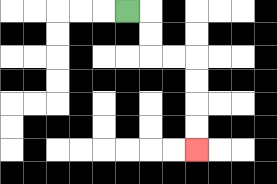{'start': '[5, 0]', 'end': '[8, 6]', 'path_directions': 'R,D,D,R,R,D,D,D,D', 'path_coordinates': '[[5, 0], [6, 0], [6, 1], [6, 2], [7, 2], [8, 2], [8, 3], [8, 4], [8, 5], [8, 6]]'}